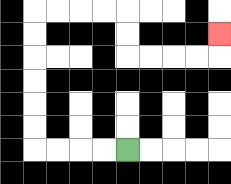{'start': '[5, 6]', 'end': '[9, 1]', 'path_directions': 'L,L,L,L,U,U,U,U,U,U,R,R,R,R,D,D,R,R,R,R,U', 'path_coordinates': '[[5, 6], [4, 6], [3, 6], [2, 6], [1, 6], [1, 5], [1, 4], [1, 3], [1, 2], [1, 1], [1, 0], [2, 0], [3, 0], [4, 0], [5, 0], [5, 1], [5, 2], [6, 2], [7, 2], [8, 2], [9, 2], [9, 1]]'}